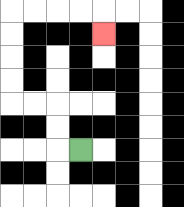{'start': '[3, 6]', 'end': '[4, 1]', 'path_directions': 'L,U,U,L,L,U,U,U,U,R,R,R,R,D', 'path_coordinates': '[[3, 6], [2, 6], [2, 5], [2, 4], [1, 4], [0, 4], [0, 3], [0, 2], [0, 1], [0, 0], [1, 0], [2, 0], [3, 0], [4, 0], [4, 1]]'}